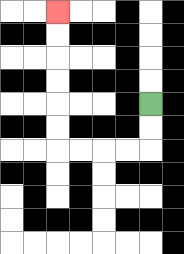{'start': '[6, 4]', 'end': '[2, 0]', 'path_directions': 'D,D,L,L,L,L,U,U,U,U,U,U', 'path_coordinates': '[[6, 4], [6, 5], [6, 6], [5, 6], [4, 6], [3, 6], [2, 6], [2, 5], [2, 4], [2, 3], [2, 2], [2, 1], [2, 0]]'}